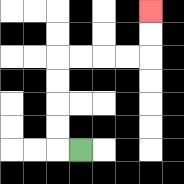{'start': '[3, 6]', 'end': '[6, 0]', 'path_directions': 'L,U,U,U,U,R,R,R,R,U,U', 'path_coordinates': '[[3, 6], [2, 6], [2, 5], [2, 4], [2, 3], [2, 2], [3, 2], [4, 2], [5, 2], [6, 2], [6, 1], [6, 0]]'}